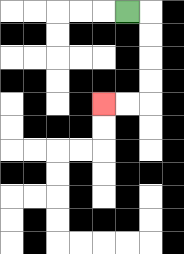{'start': '[5, 0]', 'end': '[4, 4]', 'path_directions': 'R,D,D,D,D,L,L', 'path_coordinates': '[[5, 0], [6, 0], [6, 1], [6, 2], [6, 3], [6, 4], [5, 4], [4, 4]]'}